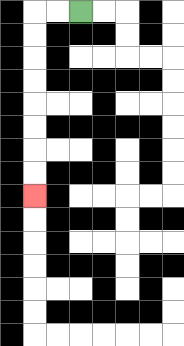{'start': '[3, 0]', 'end': '[1, 8]', 'path_directions': 'L,L,D,D,D,D,D,D,D,D', 'path_coordinates': '[[3, 0], [2, 0], [1, 0], [1, 1], [1, 2], [1, 3], [1, 4], [1, 5], [1, 6], [1, 7], [1, 8]]'}